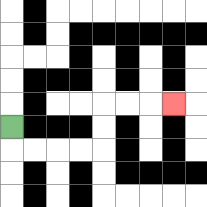{'start': '[0, 5]', 'end': '[7, 4]', 'path_directions': 'D,R,R,R,R,U,U,R,R,R', 'path_coordinates': '[[0, 5], [0, 6], [1, 6], [2, 6], [3, 6], [4, 6], [4, 5], [4, 4], [5, 4], [6, 4], [7, 4]]'}